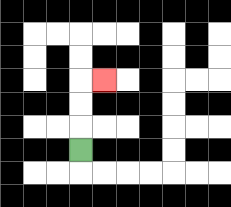{'start': '[3, 6]', 'end': '[4, 3]', 'path_directions': 'U,U,U,R', 'path_coordinates': '[[3, 6], [3, 5], [3, 4], [3, 3], [4, 3]]'}